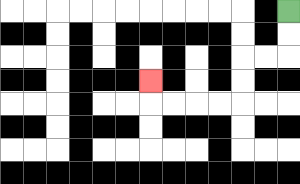{'start': '[12, 0]', 'end': '[6, 3]', 'path_directions': 'D,D,L,L,D,D,L,L,L,L,U', 'path_coordinates': '[[12, 0], [12, 1], [12, 2], [11, 2], [10, 2], [10, 3], [10, 4], [9, 4], [8, 4], [7, 4], [6, 4], [6, 3]]'}